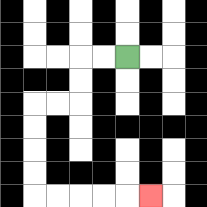{'start': '[5, 2]', 'end': '[6, 8]', 'path_directions': 'L,L,D,D,L,L,D,D,D,D,R,R,R,R,R', 'path_coordinates': '[[5, 2], [4, 2], [3, 2], [3, 3], [3, 4], [2, 4], [1, 4], [1, 5], [1, 6], [1, 7], [1, 8], [2, 8], [3, 8], [4, 8], [5, 8], [6, 8]]'}